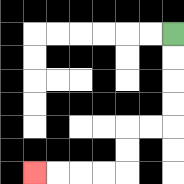{'start': '[7, 1]', 'end': '[1, 7]', 'path_directions': 'D,D,D,D,L,L,D,D,L,L,L,L', 'path_coordinates': '[[7, 1], [7, 2], [7, 3], [7, 4], [7, 5], [6, 5], [5, 5], [5, 6], [5, 7], [4, 7], [3, 7], [2, 7], [1, 7]]'}